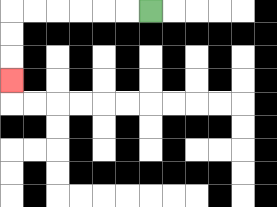{'start': '[6, 0]', 'end': '[0, 3]', 'path_directions': 'L,L,L,L,L,L,D,D,D', 'path_coordinates': '[[6, 0], [5, 0], [4, 0], [3, 0], [2, 0], [1, 0], [0, 0], [0, 1], [0, 2], [0, 3]]'}